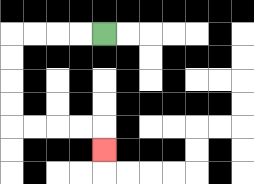{'start': '[4, 1]', 'end': '[4, 6]', 'path_directions': 'L,L,L,L,D,D,D,D,R,R,R,R,D', 'path_coordinates': '[[4, 1], [3, 1], [2, 1], [1, 1], [0, 1], [0, 2], [0, 3], [0, 4], [0, 5], [1, 5], [2, 5], [3, 5], [4, 5], [4, 6]]'}